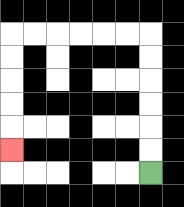{'start': '[6, 7]', 'end': '[0, 6]', 'path_directions': 'U,U,U,U,U,U,L,L,L,L,L,L,D,D,D,D,D', 'path_coordinates': '[[6, 7], [6, 6], [6, 5], [6, 4], [6, 3], [6, 2], [6, 1], [5, 1], [4, 1], [3, 1], [2, 1], [1, 1], [0, 1], [0, 2], [0, 3], [0, 4], [0, 5], [0, 6]]'}